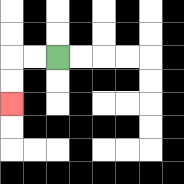{'start': '[2, 2]', 'end': '[0, 4]', 'path_directions': 'L,L,D,D', 'path_coordinates': '[[2, 2], [1, 2], [0, 2], [0, 3], [0, 4]]'}